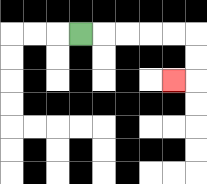{'start': '[3, 1]', 'end': '[7, 3]', 'path_directions': 'R,R,R,R,R,D,D,L', 'path_coordinates': '[[3, 1], [4, 1], [5, 1], [6, 1], [7, 1], [8, 1], [8, 2], [8, 3], [7, 3]]'}